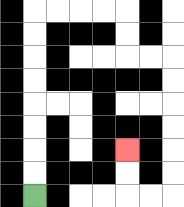{'start': '[1, 8]', 'end': '[5, 6]', 'path_directions': 'U,U,U,U,U,U,U,U,R,R,R,R,D,D,R,R,D,D,D,D,D,D,L,L,U,U', 'path_coordinates': '[[1, 8], [1, 7], [1, 6], [1, 5], [1, 4], [1, 3], [1, 2], [1, 1], [1, 0], [2, 0], [3, 0], [4, 0], [5, 0], [5, 1], [5, 2], [6, 2], [7, 2], [7, 3], [7, 4], [7, 5], [7, 6], [7, 7], [7, 8], [6, 8], [5, 8], [5, 7], [5, 6]]'}